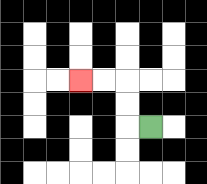{'start': '[6, 5]', 'end': '[3, 3]', 'path_directions': 'L,U,U,L,L', 'path_coordinates': '[[6, 5], [5, 5], [5, 4], [5, 3], [4, 3], [3, 3]]'}